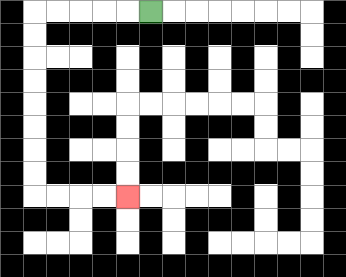{'start': '[6, 0]', 'end': '[5, 8]', 'path_directions': 'L,L,L,L,L,D,D,D,D,D,D,D,D,R,R,R,R', 'path_coordinates': '[[6, 0], [5, 0], [4, 0], [3, 0], [2, 0], [1, 0], [1, 1], [1, 2], [1, 3], [1, 4], [1, 5], [1, 6], [1, 7], [1, 8], [2, 8], [3, 8], [4, 8], [5, 8]]'}